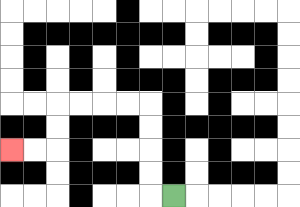{'start': '[7, 8]', 'end': '[0, 6]', 'path_directions': 'L,U,U,U,U,L,L,L,L,D,D,L,L', 'path_coordinates': '[[7, 8], [6, 8], [6, 7], [6, 6], [6, 5], [6, 4], [5, 4], [4, 4], [3, 4], [2, 4], [2, 5], [2, 6], [1, 6], [0, 6]]'}